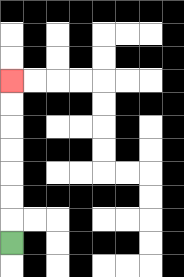{'start': '[0, 10]', 'end': '[0, 3]', 'path_directions': 'U,U,U,U,U,U,U', 'path_coordinates': '[[0, 10], [0, 9], [0, 8], [0, 7], [0, 6], [0, 5], [0, 4], [0, 3]]'}